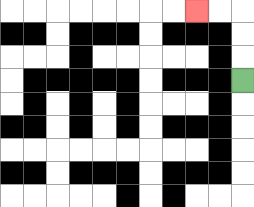{'start': '[10, 3]', 'end': '[8, 0]', 'path_directions': 'U,U,U,L,L', 'path_coordinates': '[[10, 3], [10, 2], [10, 1], [10, 0], [9, 0], [8, 0]]'}